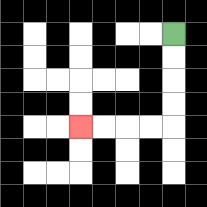{'start': '[7, 1]', 'end': '[3, 5]', 'path_directions': 'D,D,D,D,L,L,L,L', 'path_coordinates': '[[7, 1], [7, 2], [7, 3], [7, 4], [7, 5], [6, 5], [5, 5], [4, 5], [3, 5]]'}